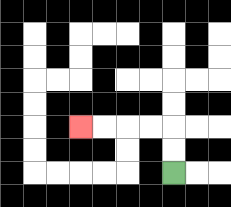{'start': '[7, 7]', 'end': '[3, 5]', 'path_directions': 'U,U,L,L,L,L', 'path_coordinates': '[[7, 7], [7, 6], [7, 5], [6, 5], [5, 5], [4, 5], [3, 5]]'}